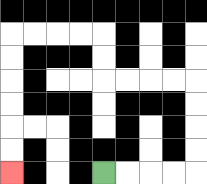{'start': '[4, 7]', 'end': '[0, 7]', 'path_directions': 'R,R,R,R,U,U,U,U,L,L,L,L,U,U,L,L,L,L,D,D,D,D,D,D', 'path_coordinates': '[[4, 7], [5, 7], [6, 7], [7, 7], [8, 7], [8, 6], [8, 5], [8, 4], [8, 3], [7, 3], [6, 3], [5, 3], [4, 3], [4, 2], [4, 1], [3, 1], [2, 1], [1, 1], [0, 1], [0, 2], [0, 3], [0, 4], [0, 5], [0, 6], [0, 7]]'}